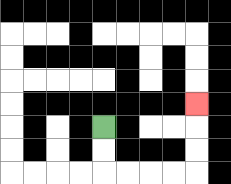{'start': '[4, 5]', 'end': '[8, 4]', 'path_directions': 'D,D,R,R,R,R,U,U,U', 'path_coordinates': '[[4, 5], [4, 6], [4, 7], [5, 7], [6, 7], [7, 7], [8, 7], [8, 6], [8, 5], [8, 4]]'}